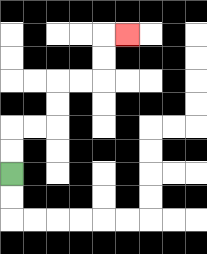{'start': '[0, 7]', 'end': '[5, 1]', 'path_directions': 'U,U,R,R,U,U,R,R,U,U,R', 'path_coordinates': '[[0, 7], [0, 6], [0, 5], [1, 5], [2, 5], [2, 4], [2, 3], [3, 3], [4, 3], [4, 2], [4, 1], [5, 1]]'}